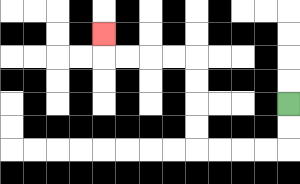{'start': '[12, 4]', 'end': '[4, 1]', 'path_directions': 'D,D,L,L,L,L,U,U,U,U,L,L,L,L,U', 'path_coordinates': '[[12, 4], [12, 5], [12, 6], [11, 6], [10, 6], [9, 6], [8, 6], [8, 5], [8, 4], [8, 3], [8, 2], [7, 2], [6, 2], [5, 2], [4, 2], [4, 1]]'}